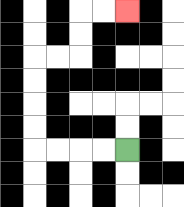{'start': '[5, 6]', 'end': '[5, 0]', 'path_directions': 'L,L,L,L,U,U,U,U,R,R,U,U,R,R', 'path_coordinates': '[[5, 6], [4, 6], [3, 6], [2, 6], [1, 6], [1, 5], [1, 4], [1, 3], [1, 2], [2, 2], [3, 2], [3, 1], [3, 0], [4, 0], [5, 0]]'}